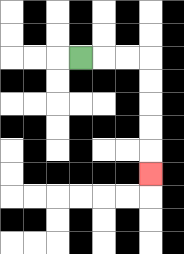{'start': '[3, 2]', 'end': '[6, 7]', 'path_directions': 'R,R,R,D,D,D,D,D', 'path_coordinates': '[[3, 2], [4, 2], [5, 2], [6, 2], [6, 3], [6, 4], [6, 5], [6, 6], [6, 7]]'}